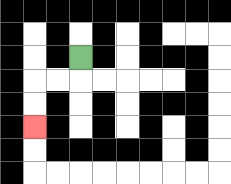{'start': '[3, 2]', 'end': '[1, 5]', 'path_directions': 'D,L,L,D,D', 'path_coordinates': '[[3, 2], [3, 3], [2, 3], [1, 3], [1, 4], [1, 5]]'}